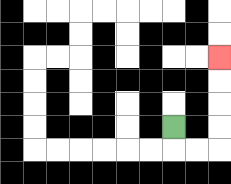{'start': '[7, 5]', 'end': '[9, 2]', 'path_directions': 'D,R,R,U,U,U,U', 'path_coordinates': '[[7, 5], [7, 6], [8, 6], [9, 6], [9, 5], [9, 4], [9, 3], [9, 2]]'}